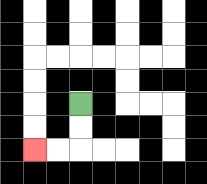{'start': '[3, 4]', 'end': '[1, 6]', 'path_directions': 'D,D,L,L', 'path_coordinates': '[[3, 4], [3, 5], [3, 6], [2, 6], [1, 6]]'}